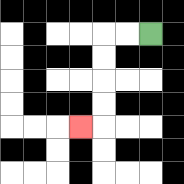{'start': '[6, 1]', 'end': '[3, 5]', 'path_directions': 'L,L,D,D,D,D,L', 'path_coordinates': '[[6, 1], [5, 1], [4, 1], [4, 2], [4, 3], [4, 4], [4, 5], [3, 5]]'}